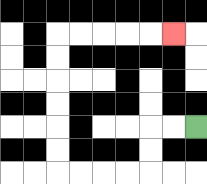{'start': '[8, 5]', 'end': '[7, 1]', 'path_directions': 'L,L,D,D,L,L,L,L,U,U,U,U,U,U,R,R,R,R,R', 'path_coordinates': '[[8, 5], [7, 5], [6, 5], [6, 6], [6, 7], [5, 7], [4, 7], [3, 7], [2, 7], [2, 6], [2, 5], [2, 4], [2, 3], [2, 2], [2, 1], [3, 1], [4, 1], [5, 1], [6, 1], [7, 1]]'}